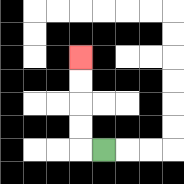{'start': '[4, 6]', 'end': '[3, 2]', 'path_directions': 'L,U,U,U,U', 'path_coordinates': '[[4, 6], [3, 6], [3, 5], [3, 4], [3, 3], [3, 2]]'}